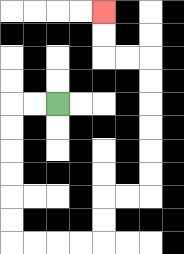{'start': '[2, 4]', 'end': '[4, 0]', 'path_directions': 'L,L,D,D,D,D,D,D,R,R,R,R,U,U,R,R,U,U,U,U,U,U,L,L,U,U', 'path_coordinates': '[[2, 4], [1, 4], [0, 4], [0, 5], [0, 6], [0, 7], [0, 8], [0, 9], [0, 10], [1, 10], [2, 10], [3, 10], [4, 10], [4, 9], [4, 8], [5, 8], [6, 8], [6, 7], [6, 6], [6, 5], [6, 4], [6, 3], [6, 2], [5, 2], [4, 2], [4, 1], [4, 0]]'}